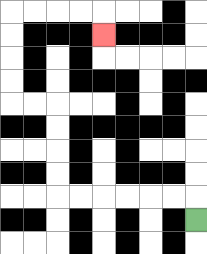{'start': '[8, 9]', 'end': '[4, 1]', 'path_directions': 'U,L,L,L,L,L,L,U,U,U,U,L,L,U,U,U,U,R,R,R,R,D', 'path_coordinates': '[[8, 9], [8, 8], [7, 8], [6, 8], [5, 8], [4, 8], [3, 8], [2, 8], [2, 7], [2, 6], [2, 5], [2, 4], [1, 4], [0, 4], [0, 3], [0, 2], [0, 1], [0, 0], [1, 0], [2, 0], [3, 0], [4, 0], [4, 1]]'}